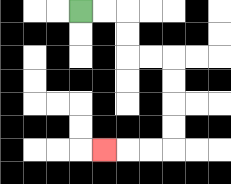{'start': '[3, 0]', 'end': '[4, 6]', 'path_directions': 'R,R,D,D,R,R,D,D,D,D,L,L,L', 'path_coordinates': '[[3, 0], [4, 0], [5, 0], [5, 1], [5, 2], [6, 2], [7, 2], [7, 3], [7, 4], [7, 5], [7, 6], [6, 6], [5, 6], [4, 6]]'}